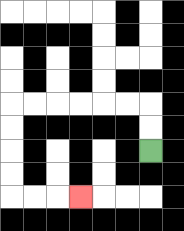{'start': '[6, 6]', 'end': '[3, 8]', 'path_directions': 'U,U,L,L,L,L,L,L,D,D,D,D,R,R,R', 'path_coordinates': '[[6, 6], [6, 5], [6, 4], [5, 4], [4, 4], [3, 4], [2, 4], [1, 4], [0, 4], [0, 5], [0, 6], [0, 7], [0, 8], [1, 8], [2, 8], [3, 8]]'}